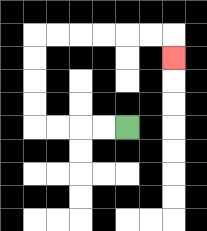{'start': '[5, 5]', 'end': '[7, 2]', 'path_directions': 'L,L,L,L,U,U,U,U,R,R,R,R,R,R,D', 'path_coordinates': '[[5, 5], [4, 5], [3, 5], [2, 5], [1, 5], [1, 4], [1, 3], [1, 2], [1, 1], [2, 1], [3, 1], [4, 1], [5, 1], [6, 1], [7, 1], [7, 2]]'}